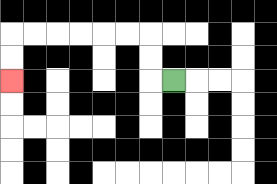{'start': '[7, 3]', 'end': '[0, 3]', 'path_directions': 'L,U,U,L,L,L,L,L,L,D,D', 'path_coordinates': '[[7, 3], [6, 3], [6, 2], [6, 1], [5, 1], [4, 1], [3, 1], [2, 1], [1, 1], [0, 1], [0, 2], [0, 3]]'}